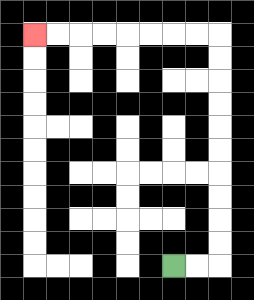{'start': '[7, 11]', 'end': '[1, 1]', 'path_directions': 'R,R,U,U,U,U,U,U,U,U,U,U,L,L,L,L,L,L,L,L', 'path_coordinates': '[[7, 11], [8, 11], [9, 11], [9, 10], [9, 9], [9, 8], [9, 7], [9, 6], [9, 5], [9, 4], [9, 3], [9, 2], [9, 1], [8, 1], [7, 1], [6, 1], [5, 1], [4, 1], [3, 1], [2, 1], [1, 1]]'}